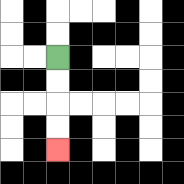{'start': '[2, 2]', 'end': '[2, 6]', 'path_directions': 'D,D,D,D', 'path_coordinates': '[[2, 2], [2, 3], [2, 4], [2, 5], [2, 6]]'}